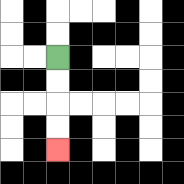{'start': '[2, 2]', 'end': '[2, 6]', 'path_directions': 'D,D,D,D', 'path_coordinates': '[[2, 2], [2, 3], [2, 4], [2, 5], [2, 6]]'}